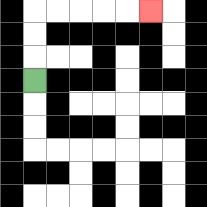{'start': '[1, 3]', 'end': '[6, 0]', 'path_directions': 'U,U,U,R,R,R,R,R', 'path_coordinates': '[[1, 3], [1, 2], [1, 1], [1, 0], [2, 0], [3, 0], [4, 0], [5, 0], [6, 0]]'}